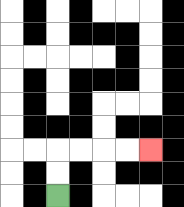{'start': '[2, 8]', 'end': '[6, 6]', 'path_directions': 'U,U,R,R,R,R', 'path_coordinates': '[[2, 8], [2, 7], [2, 6], [3, 6], [4, 6], [5, 6], [6, 6]]'}